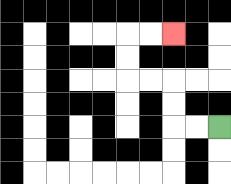{'start': '[9, 5]', 'end': '[7, 1]', 'path_directions': 'L,L,U,U,L,L,U,U,R,R', 'path_coordinates': '[[9, 5], [8, 5], [7, 5], [7, 4], [7, 3], [6, 3], [5, 3], [5, 2], [5, 1], [6, 1], [7, 1]]'}